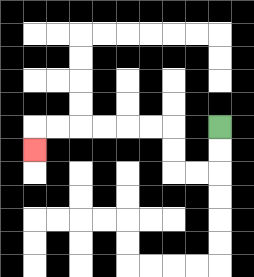{'start': '[9, 5]', 'end': '[1, 6]', 'path_directions': 'D,D,L,L,U,U,L,L,L,L,L,L,D', 'path_coordinates': '[[9, 5], [9, 6], [9, 7], [8, 7], [7, 7], [7, 6], [7, 5], [6, 5], [5, 5], [4, 5], [3, 5], [2, 5], [1, 5], [1, 6]]'}